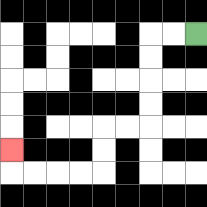{'start': '[8, 1]', 'end': '[0, 6]', 'path_directions': 'L,L,D,D,D,D,L,L,D,D,L,L,L,L,U', 'path_coordinates': '[[8, 1], [7, 1], [6, 1], [6, 2], [6, 3], [6, 4], [6, 5], [5, 5], [4, 5], [4, 6], [4, 7], [3, 7], [2, 7], [1, 7], [0, 7], [0, 6]]'}